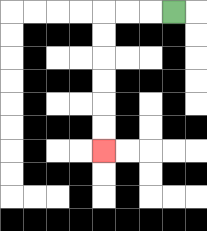{'start': '[7, 0]', 'end': '[4, 6]', 'path_directions': 'L,L,L,D,D,D,D,D,D', 'path_coordinates': '[[7, 0], [6, 0], [5, 0], [4, 0], [4, 1], [4, 2], [4, 3], [4, 4], [4, 5], [4, 6]]'}